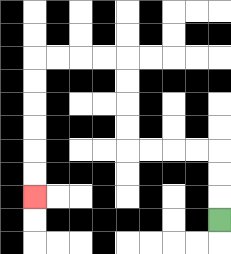{'start': '[9, 9]', 'end': '[1, 8]', 'path_directions': 'U,U,U,L,L,L,L,U,U,U,U,L,L,L,L,D,D,D,D,D,D', 'path_coordinates': '[[9, 9], [9, 8], [9, 7], [9, 6], [8, 6], [7, 6], [6, 6], [5, 6], [5, 5], [5, 4], [5, 3], [5, 2], [4, 2], [3, 2], [2, 2], [1, 2], [1, 3], [1, 4], [1, 5], [1, 6], [1, 7], [1, 8]]'}